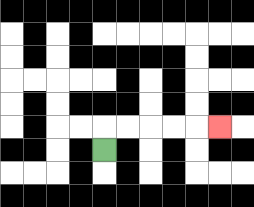{'start': '[4, 6]', 'end': '[9, 5]', 'path_directions': 'U,R,R,R,R,R', 'path_coordinates': '[[4, 6], [4, 5], [5, 5], [6, 5], [7, 5], [8, 5], [9, 5]]'}